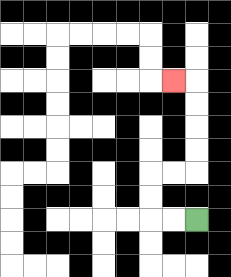{'start': '[8, 9]', 'end': '[7, 3]', 'path_directions': 'L,L,U,U,R,R,U,U,U,U,L', 'path_coordinates': '[[8, 9], [7, 9], [6, 9], [6, 8], [6, 7], [7, 7], [8, 7], [8, 6], [8, 5], [8, 4], [8, 3], [7, 3]]'}